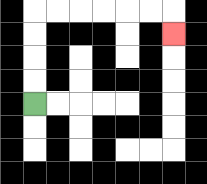{'start': '[1, 4]', 'end': '[7, 1]', 'path_directions': 'U,U,U,U,R,R,R,R,R,R,D', 'path_coordinates': '[[1, 4], [1, 3], [1, 2], [1, 1], [1, 0], [2, 0], [3, 0], [4, 0], [5, 0], [6, 0], [7, 0], [7, 1]]'}